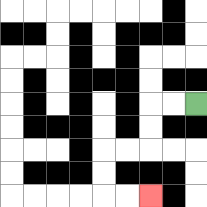{'start': '[8, 4]', 'end': '[6, 8]', 'path_directions': 'L,L,D,D,L,L,D,D,R,R', 'path_coordinates': '[[8, 4], [7, 4], [6, 4], [6, 5], [6, 6], [5, 6], [4, 6], [4, 7], [4, 8], [5, 8], [6, 8]]'}